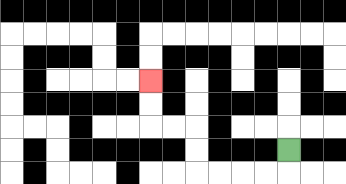{'start': '[12, 6]', 'end': '[6, 3]', 'path_directions': 'D,L,L,L,L,U,U,L,L,U,U', 'path_coordinates': '[[12, 6], [12, 7], [11, 7], [10, 7], [9, 7], [8, 7], [8, 6], [8, 5], [7, 5], [6, 5], [6, 4], [6, 3]]'}